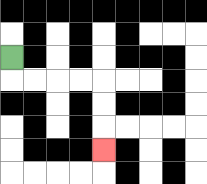{'start': '[0, 2]', 'end': '[4, 6]', 'path_directions': 'D,R,R,R,R,D,D,D', 'path_coordinates': '[[0, 2], [0, 3], [1, 3], [2, 3], [3, 3], [4, 3], [4, 4], [4, 5], [4, 6]]'}